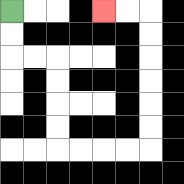{'start': '[0, 0]', 'end': '[4, 0]', 'path_directions': 'D,D,R,R,D,D,D,D,R,R,R,R,U,U,U,U,U,U,L,L', 'path_coordinates': '[[0, 0], [0, 1], [0, 2], [1, 2], [2, 2], [2, 3], [2, 4], [2, 5], [2, 6], [3, 6], [4, 6], [5, 6], [6, 6], [6, 5], [6, 4], [6, 3], [6, 2], [6, 1], [6, 0], [5, 0], [4, 0]]'}